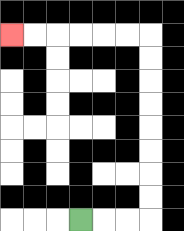{'start': '[3, 9]', 'end': '[0, 1]', 'path_directions': 'R,R,R,U,U,U,U,U,U,U,U,L,L,L,L,L,L', 'path_coordinates': '[[3, 9], [4, 9], [5, 9], [6, 9], [6, 8], [6, 7], [6, 6], [6, 5], [6, 4], [6, 3], [6, 2], [6, 1], [5, 1], [4, 1], [3, 1], [2, 1], [1, 1], [0, 1]]'}